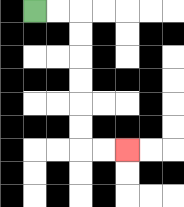{'start': '[1, 0]', 'end': '[5, 6]', 'path_directions': 'R,R,D,D,D,D,D,D,R,R', 'path_coordinates': '[[1, 0], [2, 0], [3, 0], [3, 1], [3, 2], [3, 3], [3, 4], [3, 5], [3, 6], [4, 6], [5, 6]]'}